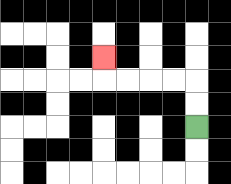{'start': '[8, 5]', 'end': '[4, 2]', 'path_directions': 'U,U,L,L,L,L,U', 'path_coordinates': '[[8, 5], [8, 4], [8, 3], [7, 3], [6, 3], [5, 3], [4, 3], [4, 2]]'}